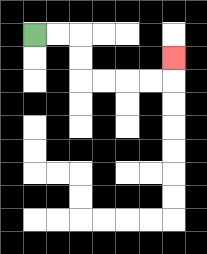{'start': '[1, 1]', 'end': '[7, 2]', 'path_directions': 'R,R,D,D,R,R,R,R,U', 'path_coordinates': '[[1, 1], [2, 1], [3, 1], [3, 2], [3, 3], [4, 3], [5, 3], [6, 3], [7, 3], [7, 2]]'}